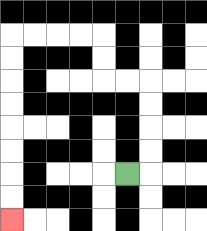{'start': '[5, 7]', 'end': '[0, 9]', 'path_directions': 'R,U,U,U,U,L,L,U,U,L,L,L,L,D,D,D,D,D,D,D,D', 'path_coordinates': '[[5, 7], [6, 7], [6, 6], [6, 5], [6, 4], [6, 3], [5, 3], [4, 3], [4, 2], [4, 1], [3, 1], [2, 1], [1, 1], [0, 1], [0, 2], [0, 3], [0, 4], [0, 5], [0, 6], [0, 7], [0, 8], [0, 9]]'}